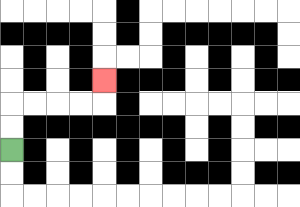{'start': '[0, 6]', 'end': '[4, 3]', 'path_directions': 'U,U,R,R,R,R,U', 'path_coordinates': '[[0, 6], [0, 5], [0, 4], [1, 4], [2, 4], [3, 4], [4, 4], [4, 3]]'}